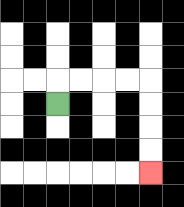{'start': '[2, 4]', 'end': '[6, 7]', 'path_directions': 'U,R,R,R,R,D,D,D,D', 'path_coordinates': '[[2, 4], [2, 3], [3, 3], [4, 3], [5, 3], [6, 3], [6, 4], [6, 5], [6, 6], [6, 7]]'}